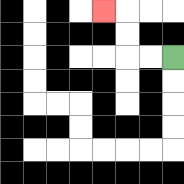{'start': '[7, 2]', 'end': '[4, 0]', 'path_directions': 'L,L,U,U,L', 'path_coordinates': '[[7, 2], [6, 2], [5, 2], [5, 1], [5, 0], [4, 0]]'}